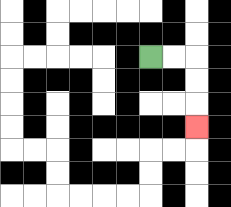{'start': '[6, 2]', 'end': '[8, 5]', 'path_directions': 'R,R,D,D,D', 'path_coordinates': '[[6, 2], [7, 2], [8, 2], [8, 3], [8, 4], [8, 5]]'}